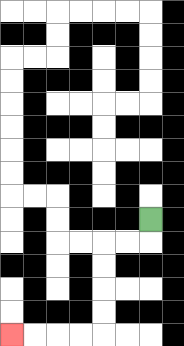{'start': '[6, 9]', 'end': '[0, 14]', 'path_directions': 'D,L,L,D,D,D,D,L,L,L,L', 'path_coordinates': '[[6, 9], [6, 10], [5, 10], [4, 10], [4, 11], [4, 12], [4, 13], [4, 14], [3, 14], [2, 14], [1, 14], [0, 14]]'}